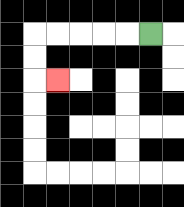{'start': '[6, 1]', 'end': '[2, 3]', 'path_directions': 'L,L,L,L,L,D,D,R', 'path_coordinates': '[[6, 1], [5, 1], [4, 1], [3, 1], [2, 1], [1, 1], [1, 2], [1, 3], [2, 3]]'}